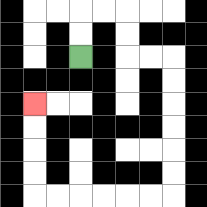{'start': '[3, 2]', 'end': '[1, 4]', 'path_directions': 'U,U,R,R,D,D,R,R,D,D,D,D,D,D,L,L,L,L,L,L,U,U,U,U', 'path_coordinates': '[[3, 2], [3, 1], [3, 0], [4, 0], [5, 0], [5, 1], [5, 2], [6, 2], [7, 2], [7, 3], [7, 4], [7, 5], [7, 6], [7, 7], [7, 8], [6, 8], [5, 8], [4, 8], [3, 8], [2, 8], [1, 8], [1, 7], [1, 6], [1, 5], [1, 4]]'}